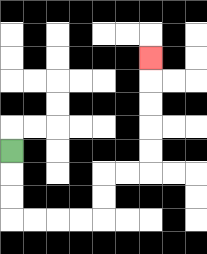{'start': '[0, 6]', 'end': '[6, 2]', 'path_directions': 'D,D,D,R,R,R,R,U,U,R,R,U,U,U,U,U', 'path_coordinates': '[[0, 6], [0, 7], [0, 8], [0, 9], [1, 9], [2, 9], [3, 9], [4, 9], [4, 8], [4, 7], [5, 7], [6, 7], [6, 6], [6, 5], [6, 4], [6, 3], [6, 2]]'}